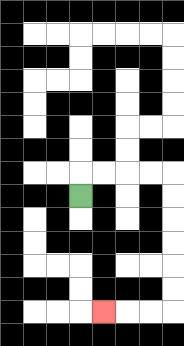{'start': '[3, 8]', 'end': '[4, 13]', 'path_directions': 'U,R,R,R,R,D,D,D,D,D,D,L,L,L', 'path_coordinates': '[[3, 8], [3, 7], [4, 7], [5, 7], [6, 7], [7, 7], [7, 8], [7, 9], [7, 10], [7, 11], [7, 12], [7, 13], [6, 13], [5, 13], [4, 13]]'}